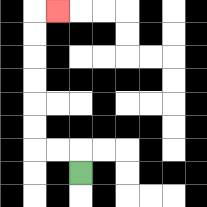{'start': '[3, 7]', 'end': '[2, 0]', 'path_directions': 'U,L,L,U,U,U,U,U,U,R', 'path_coordinates': '[[3, 7], [3, 6], [2, 6], [1, 6], [1, 5], [1, 4], [1, 3], [1, 2], [1, 1], [1, 0], [2, 0]]'}